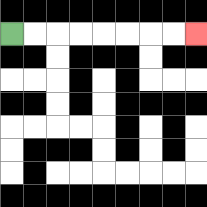{'start': '[0, 1]', 'end': '[8, 1]', 'path_directions': 'R,R,R,R,R,R,R,R', 'path_coordinates': '[[0, 1], [1, 1], [2, 1], [3, 1], [4, 1], [5, 1], [6, 1], [7, 1], [8, 1]]'}